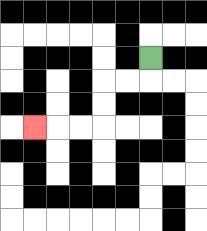{'start': '[6, 2]', 'end': '[1, 5]', 'path_directions': 'D,L,L,D,D,L,L,L', 'path_coordinates': '[[6, 2], [6, 3], [5, 3], [4, 3], [4, 4], [4, 5], [3, 5], [2, 5], [1, 5]]'}